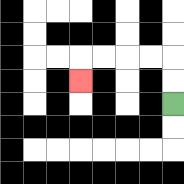{'start': '[7, 4]', 'end': '[3, 3]', 'path_directions': 'U,U,L,L,L,L,D', 'path_coordinates': '[[7, 4], [7, 3], [7, 2], [6, 2], [5, 2], [4, 2], [3, 2], [3, 3]]'}